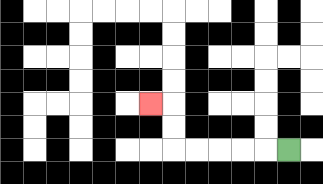{'start': '[12, 6]', 'end': '[6, 4]', 'path_directions': 'L,L,L,L,L,U,U,L', 'path_coordinates': '[[12, 6], [11, 6], [10, 6], [9, 6], [8, 6], [7, 6], [7, 5], [7, 4], [6, 4]]'}